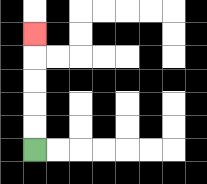{'start': '[1, 6]', 'end': '[1, 1]', 'path_directions': 'U,U,U,U,U', 'path_coordinates': '[[1, 6], [1, 5], [1, 4], [1, 3], [1, 2], [1, 1]]'}